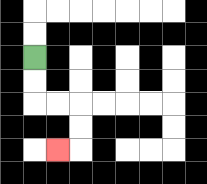{'start': '[1, 2]', 'end': '[2, 6]', 'path_directions': 'D,D,R,R,D,D,L', 'path_coordinates': '[[1, 2], [1, 3], [1, 4], [2, 4], [3, 4], [3, 5], [3, 6], [2, 6]]'}